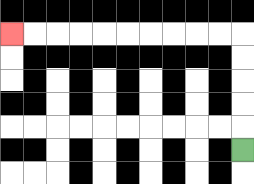{'start': '[10, 6]', 'end': '[0, 1]', 'path_directions': 'U,U,U,U,U,L,L,L,L,L,L,L,L,L,L', 'path_coordinates': '[[10, 6], [10, 5], [10, 4], [10, 3], [10, 2], [10, 1], [9, 1], [8, 1], [7, 1], [6, 1], [5, 1], [4, 1], [3, 1], [2, 1], [1, 1], [0, 1]]'}